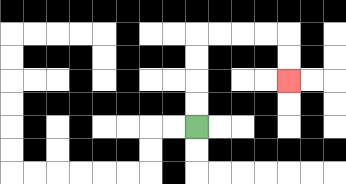{'start': '[8, 5]', 'end': '[12, 3]', 'path_directions': 'U,U,U,U,R,R,R,R,D,D', 'path_coordinates': '[[8, 5], [8, 4], [8, 3], [8, 2], [8, 1], [9, 1], [10, 1], [11, 1], [12, 1], [12, 2], [12, 3]]'}